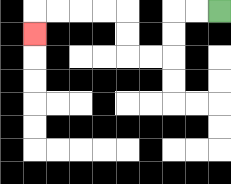{'start': '[9, 0]', 'end': '[1, 1]', 'path_directions': 'L,L,D,D,L,L,U,U,L,L,L,L,D', 'path_coordinates': '[[9, 0], [8, 0], [7, 0], [7, 1], [7, 2], [6, 2], [5, 2], [5, 1], [5, 0], [4, 0], [3, 0], [2, 0], [1, 0], [1, 1]]'}